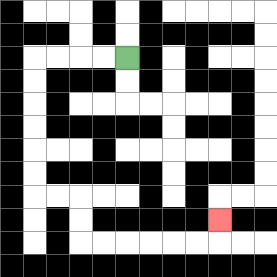{'start': '[5, 2]', 'end': '[9, 9]', 'path_directions': 'L,L,L,L,D,D,D,D,D,D,R,R,D,D,R,R,R,R,R,R,U', 'path_coordinates': '[[5, 2], [4, 2], [3, 2], [2, 2], [1, 2], [1, 3], [1, 4], [1, 5], [1, 6], [1, 7], [1, 8], [2, 8], [3, 8], [3, 9], [3, 10], [4, 10], [5, 10], [6, 10], [7, 10], [8, 10], [9, 10], [9, 9]]'}